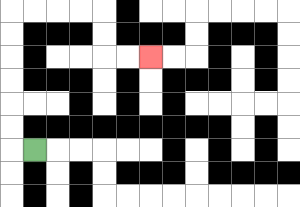{'start': '[1, 6]', 'end': '[6, 2]', 'path_directions': 'L,U,U,U,U,U,U,R,R,R,R,D,D,R,R', 'path_coordinates': '[[1, 6], [0, 6], [0, 5], [0, 4], [0, 3], [0, 2], [0, 1], [0, 0], [1, 0], [2, 0], [3, 0], [4, 0], [4, 1], [4, 2], [5, 2], [6, 2]]'}